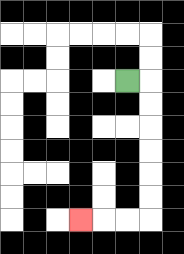{'start': '[5, 3]', 'end': '[3, 9]', 'path_directions': 'R,D,D,D,D,D,D,L,L,L', 'path_coordinates': '[[5, 3], [6, 3], [6, 4], [6, 5], [6, 6], [6, 7], [6, 8], [6, 9], [5, 9], [4, 9], [3, 9]]'}